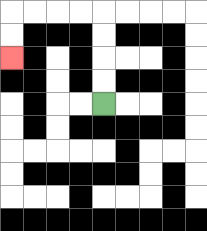{'start': '[4, 4]', 'end': '[0, 2]', 'path_directions': 'U,U,U,U,L,L,L,L,D,D', 'path_coordinates': '[[4, 4], [4, 3], [4, 2], [4, 1], [4, 0], [3, 0], [2, 0], [1, 0], [0, 0], [0, 1], [0, 2]]'}